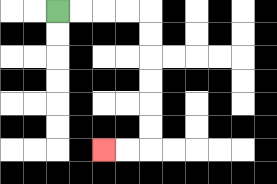{'start': '[2, 0]', 'end': '[4, 6]', 'path_directions': 'R,R,R,R,D,D,D,D,D,D,L,L', 'path_coordinates': '[[2, 0], [3, 0], [4, 0], [5, 0], [6, 0], [6, 1], [6, 2], [6, 3], [6, 4], [6, 5], [6, 6], [5, 6], [4, 6]]'}